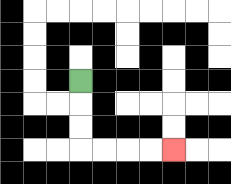{'start': '[3, 3]', 'end': '[7, 6]', 'path_directions': 'D,D,D,R,R,R,R', 'path_coordinates': '[[3, 3], [3, 4], [3, 5], [3, 6], [4, 6], [5, 6], [6, 6], [7, 6]]'}